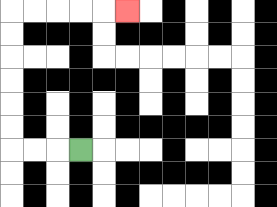{'start': '[3, 6]', 'end': '[5, 0]', 'path_directions': 'L,L,L,U,U,U,U,U,U,R,R,R,R,R', 'path_coordinates': '[[3, 6], [2, 6], [1, 6], [0, 6], [0, 5], [0, 4], [0, 3], [0, 2], [0, 1], [0, 0], [1, 0], [2, 0], [3, 0], [4, 0], [5, 0]]'}